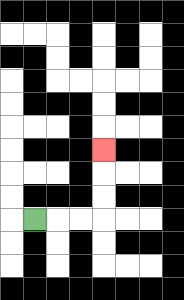{'start': '[1, 9]', 'end': '[4, 6]', 'path_directions': 'R,R,R,U,U,U', 'path_coordinates': '[[1, 9], [2, 9], [3, 9], [4, 9], [4, 8], [4, 7], [4, 6]]'}